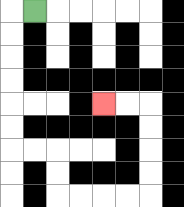{'start': '[1, 0]', 'end': '[4, 4]', 'path_directions': 'L,D,D,D,D,D,D,R,R,D,D,R,R,R,R,U,U,U,U,L,L', 'path_coordinates': '[[1, 0], [0, 0], [0, 1], [0, 2], [0, 3], [0, 4], [0, 5], [0, 6], [1, 6], [2, 6], [2, 7], [2, 8], [3, 8], [4, 8], [5, 8], [6, 8], [6, 7], [6, 6], [6, 5], [6, 4], [5, 4], [4, 4]]'}